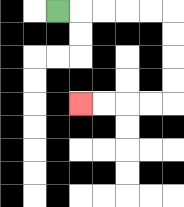{'start': '[2, 0]', 'end': '[3, 4]', 'path_directions': 'R,R,R,R,R,D,D,D,D,L,L,L,L', 'path_coordinates': '[[2, 0], [3, 0], [4, 0], [5, 0], [6, 0], [7, 0], [7, 1], [7, 2], [7, 3], [7, 4], [6, 4], [5, 4], [4, 4], [3, 4]]'}